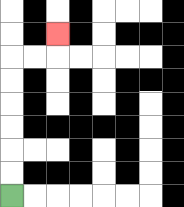{'start': '[0, 8]', 'end': '[2, 1]', 'path_directions': 'U,U,U,U,U,U,R,R,U', 'path_coordinates': '[[0, 8], [0, 7], [0, 6], [0, 5], [0, 4], [0, 3], [0, 2], [1, 2], [2, 2], [2, 1]]'}